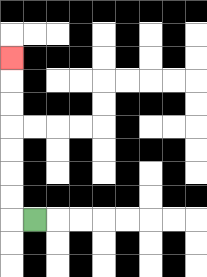{'start': '[1, 9]', 'end': '[0, 2]', 'path_directions': 'L,U,U,U,U,U,U,U', 'path_coordinates': '[[1, 9], [0, 9], [0, 8], [0, 7], [0, 6], [0, 5], [0, 4], [0, 3], [0, 2]]'}